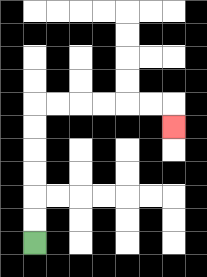{'start': '[1, 10]', 'end': '[7, 5]', 'path_directions': 'U,U,U,U,U,U,R,R,R,R,R,R,D', 'path_coordinates': '[[1, 10], [1, 9], [1, 8], [1, 7], [1, 6], [1, 5], [1, 4], [2, 4], [3, 4], [4, 4], [5, 4], [6, 4], [7, 4], [7, 5]]'}